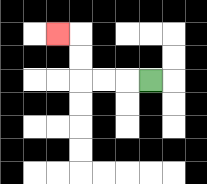{'start': '[6, 3]', 'end': '[2, 1]', 'path_directions': 'L,L,L,U,U,L', 'path_coordinates': '[[6, 3], [5, 3], [4, 3], [3, 3], [3, 2], [3, 1], [2, 1]]'}